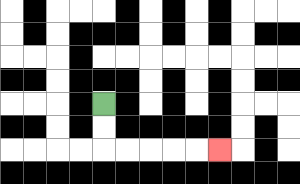{'start': '[4, 4]', 'end': '[9, 6]', 'path_directions': 'D,D,R,R,R,R,R', 'path_coordinates': '[[4, 4], [4, 5], [4, 6], [5, 6], [6, 6], [7, 6], [8, 6], [9, 6]]'}